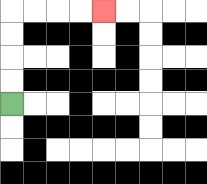{'start': '[0, 4]', 'end': '[4, 0]', 'path_directions': 'U,U,U,U,R,R,R,R', 'path_coordinates': '[[0, 4], [0, 3], [0, 2], [0, 1], [0, 0], [1, 0], [2, 0], [3, 0], [4, 0]]'}